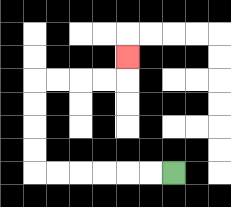{'start': '[7, 7]', 'end': '[5, 2]', 'path_directions': 'L,L,L,L,L,L,U,U,U,U,R,R,R,R,U', 'path_coordinates': '[[7, 7], [6, 7], [5, 7], [4, 7], [3, 7], [2, 7], [1, 7], [1, 6], [1, 5], [1, 4], [1, 3], [2, 3], [3, 3], [4, 3], [5, 3], [5, 2]]'}